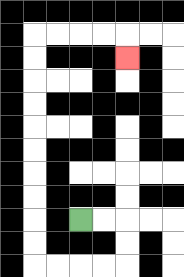{'start': '[3, 9]', 'end': '[5, 2]', 'path_directions': 'R,R,D,D,L,L,L,L,U,U,U,U,U,U,U,U,U,U,R,R,R,R,D', 'path_coordinates': '[[3, 9], [4, 9], [5, 9], [5, 10], [5, 11], [4, 11], [3, 11], [2, 11], [1, 11], [1, 10], [1, 9], [1, 8], [1, 7], [1, 6], [1, 5], [1, 4], [1, 3], [1, 2], [1, 1], [2, 1], [3, 1], [4, 1], [5, 1], [5, 2]]'}